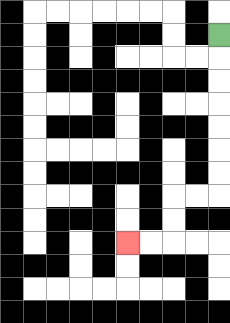{'start': '[9, 1]', 'end': '[5, 10]', 'path_directions': 'D,D,D,D,D,D,D,L,L,D,D,L,L', 'path_coordinates': '[[9, 1], [9, 2], [9, 3], [9, 4], [9, 5], [9, 6], [9, 7], [9, 8], [8, 8], [7, 8], [7, 9], [7, 10], [6, 10], [5, 10]]'}